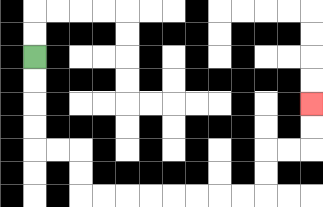{'start': '[1, 2]', 'end': '[13, 4]', 'path_directions': 'D,D,D,D,R,R,D,D,R,R,R,R,R,R,R,R,U,U,R,R,U,U', 'path_coordinates': '[[1, 2], [1, 3], [1, 4], [1, 5], [1, 6], [2, 6], [3, 6], [3, 7], [3, 8], [4, 8], [5, 8], [6, 8], [7, 8], [8, 8], [9, 8], [10, 8], [11, 8], [11, 7], [11, 6], [12, 6], [13, 6], [13, 5], [13, 4]]'}